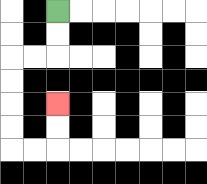{'start': '[2, 0]', 'end': '[2, 4]', 'path_directions': 'D,D,L,L,D,D,D,D,R,R,U,U', 'path_coordinates': '[[2, 0], [2, 1], [2, 2], [1, 2], [0, 2], [0, 3], [0, 4], [0, 5], [0, 6], [1, 6], [2, 6], [2, 5], [2, 4]]'}